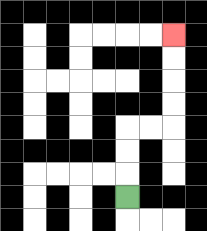{'start': '[5, 8]', 'end': '[7, 1]', 'path_directions': 'U,U,U,R,R,U,U,U,U', 'path_coordinates': '[[5, 8], [5, 7], [5, 6], [5, 5], [6, 5], [7, 5], [7, 4], [7, 3], [7, 2], [7, 1]]'}